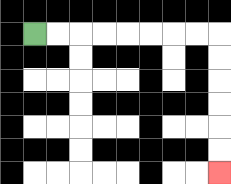{'start': '[1, 1]', 'end': '[9, 7]', 'path_directions': 'R,R,R,R,R,R,R,R,D,D,D,D,D,D', 'path_coordinates': '[[1, 1], [2, 1], [3, 1], [4, 1], [5, 1], [6, 1], [7, 1], [8, 1], [9, 1], [9, 2], [9, 3], [9, 4], [9, 5], [9, 6], [9, 7]]'}